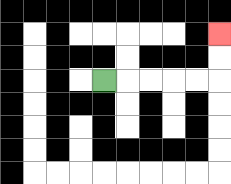{'start': '[4, 3]', 'end': '[9, 1]', 'path_directions': 'R,R,R,R,R,U,U', 'path_coordinates': '[[4, 3], [5, 3], [6, 3], [7, 3], [8, 3], [9, 3], [9, 2], [9, 1]]'}